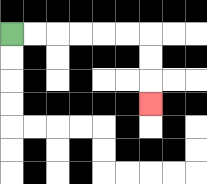{'start': '[0, 1]', 'end': '[6, 4]', 'path_directions': 'R,R,R,R,R,R,D,D,D', 'path_coordinates': '[[0, 1], [1, 1], [2, 1], [3, 1], [4, 1], [5, 1], [6, 1], [6, 2], [6, 3], [6, 4]]'}